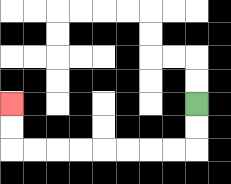{'start': '[8, 4]', 'end': '[0, 4]', 'path_directions': 'D,D,L,L,L,L,L,L,L,L,U,U', 'path_coordinates': '[[8, 4], [8, 5], [8, 6], [7, 6], [6, 6], [5, 6], [4, 6], [3, 6], [2, 6], [1, 6], [0, 6], [0, 5], [0, 4]]'}